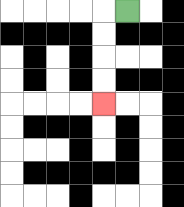{'start': '[5, 0]', 'end': '[4, 4]', 'path_directions': 'L,D,D,D,D', 'path_coordinates': '[[5, 0], [4, 0], [4, 1], [4, 2], [4, 3], [4, 4]]'}